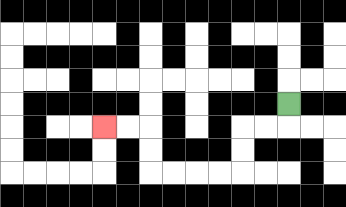{'start': '[12, 4]', 'end': '[4, 5]', 'path_directions': 'D,L,L,D,D,L,L,L,L,U,U,L,L', 'path_coordinates': '[[12, 4], [12, 5], [11, 5], [10, 5], [10, 6], [10, 7], [9, 7], [8, 7], [7, 7], [6, 7], [6, 6], [6, 5], [5, 5], [4, 5]]'}